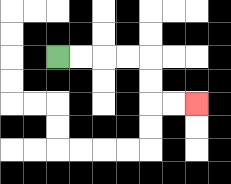{'start': '[2, 2]', 'end': '[8, 4]', 'path_directions': 'R,R,R,R,D,D,R,R', 'path_coordinates': '[[2, 2], [3, 2], [4, 2], [5, 2], [6, 2], [6, 3], [6, 4], [7, 4], [8, 4]]'}